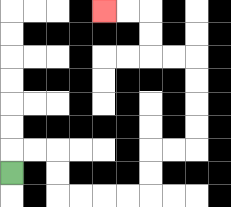{'start': '[0, 7]', 'end': '[4, 0]', 'path_directions': 'U,R,R,D,D,R,R,R,R,U,U,R,R,U,U,U,U,L,L,U,U,L,L', 'path_coordinates': '[[0, 7], [0, 6], [1, 6], [2, 6], [2, 7], [2, 8], [3, 8], [4, 8], [5, 8], [6, 8], [6, 7], [6, 6], [7, 6], [8, 6], [8, 5], [8, 4], [8, 3], [8, 2], [7, 2], [6, 2], [6, 1], [6, 0], [5, 0], [4, 0]]'}